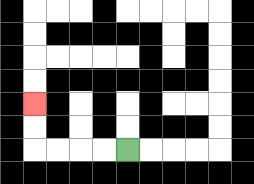{'start': '[5, 6]', 'end': '[1, 4]', 'path_directions': 'L,L,L,L,U,U', 'path_coordinates': '[[5, 6], [4, 6], [3, 6], [2, 6], [1, 6], [1, 5], [1, 4]]'}